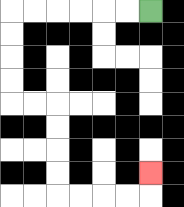{'start': '[6, 0]', 'end': '[6, 7]', 'path_directions': 'L,L,L,L,L,L,D,D,D,D,R,R,D,D,D,D,R,R,R,R,U', 'path_coordinates': '[[6, 0], [5, 0], [4, 0], [3, 0], [2, 0], [1, 0], [0, 0], [0, 1], [0, 2], [0, 3], [0, 4], [1, 4], [2, 4], [2, 5], [2, 6], [2, 7], [2, 8], [3, 8], [4, 8], [5, 8], [6, 8], [6, 7]]'}